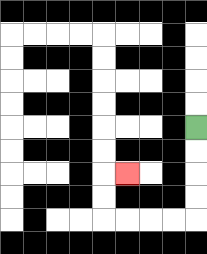{'start': '[8, 5]', 'end': '[5, 7]', 'path_directions': 'D,D,D,D,L,L,L,L,U,U,R', 'path_coordinates': '[[8, 5], [8, 6], [8, 7], [8, 8], [8, 9], [7, 9], [6, 9], [5, 9], [4, 9], [4, 8], [4, 7], [5, 7]]'}